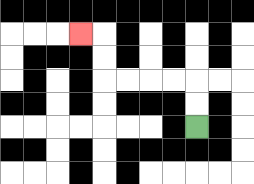{'start': '[8, 5]', 'end': '[3, 1]', 'path_directions': 'U,U,L,L,L,L,U,U,L', 'path_coordinates': '[[8, 5], [8, 4], [8, 3], [7, 3], [6, 3], [5, 3], [4, 3], [4, 2], [4, 1], [3, 1]]'}